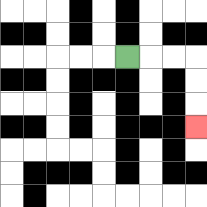{'start': '[5, 2]', 'end': '[8, 5]', 'path_directions': 'R,R,R,D,D,D', 'path_coordinates': '[[5, 2], [6, 2], [7, 2], [8, 2], [8, 3], [8, 4], [8, 5]]'}